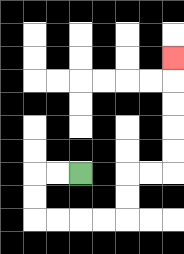{'start': '[3, 7]', 'end': '[7, 2]', 'path_directions': 'L,L,D,D,R,R,R,R,U,U,R,R,U,U,U,U,U', 'path_coordinates': '[[3, 7], [2, 7], [1, 7], [1, 8], [1, 9], [2, 9], [3, 9], [4, 9], [5, 9], [5, 8], [5, 7], [6, 7], [7, 7], [7, 6], [7, 5], [7, 4], [7, 3], [7, 2]]'}